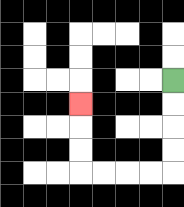{'start': '[7, 3]', 'end': '[3, 4]', 'path_directions': 'D,D,D,D,L,L,L,L,U,U,U', 'path_coordinates': '[[7, 3], [7, 4], [7, 5], [7, 6], [7, 7], [6, 7], [5, 7], [4, 7], [3, 7], [3, 6], [3, 5], [3, 4]]'}